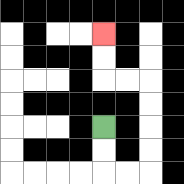{'start': '[4, 5]', 'end': '[4, 1]', 'path_directions': 'D,D,R,R,U,U,U,U,L,L,U,U', 'path_coordinates': '[[4, 5], [4, 6], [4, 7], [5, 7], [6, 7], [6, 6], [6, 5], [6, 4], [6, 3], [5, 3], [4, 3], [4, 2], [4, 1]]'}